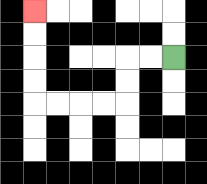{'start': '[7, 2]', 'end': '[1, 0]', 'path_directions': 'L,L,D,D,L,L,L,L,U,U,U,U', 'path_coordinates': '[[7, 2], [6, 2], [5, 2], [5, 3], [5, 4], [4, 4], [3, 4], [2, 4], [1, 4], [1, 3], [1, 2], [1, 1], [1, 0]]'}